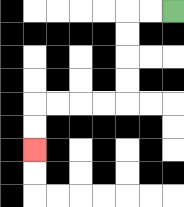{'start': '[7, 0]', 'end': '[1, 6]', 'path_directions': 'L,L,D,D,D,D,L,L,L,L,D,D', 'path_coordinates': '[[7, 0], [6, 0], [5, 0], [5, 1], [5, 2], [5, 3], [5, 4], [4, 4], [3, 4], [2, 4], [1, 4], [1, 5], [1, 6]]'}